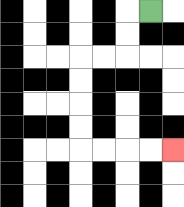{'start': '[6, 0]', 'end': '[7, 6]', 'path_directions': 'L,D,D,L,L,D,D,D,D,R,R,R,R', 'path_coordinates': '[[6, 0], [5, 0], [5, 1], [5, 2], [4, 2], [3, 2], [3, 3], [3, 4], [3, 5], [3, 6], [4, 6], [5, 6], [6, 6], [7, 6]]'}